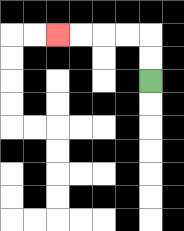{'start': '[6, 3]', 'end': '[2, 1]', 'path_directions': 'U,U,L,L,L,L', 'path_coordinates': '[[6, 3], [6, 2], [6, 1], [5, 1], [4, 1], [3, 1], [2, 1]]'}